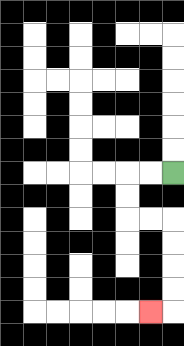{'start': '[7, 7]', 'end': '[6, 13]', 'path_directions': 'L,L,D,D,R,R,D,D,D,D,L', 'path_coordinates': '[[7, 7], [6, 7], [5, 7], [5, 8], [5, 9], [6, 9], [7, 9], [7, 10], [7, 11], [7, 12], [7, 13], [6, 13]]'}